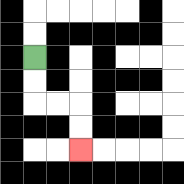{'start': '[1, 2]', 'end': '[3, 6]', 'path_directions': 'D,D,R,R,D,D', 'path_coordinates': '[[1, 2], [1, 3], [1, 4], [2, 4], [3, 4], [3, 5], [3, 6]]'}